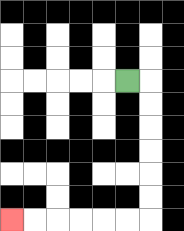{'start': '[5, 3]', 'end': '[0, 9]', 'path_directions': 'R,D,D,D,D,D,D,L,L,L,L,L,L', 'path_coordinates': '[[5, 3], [6, 3], [6, 4], [6, 5], [6, 6], [6, 7], [6, 8], [6, 9], [5, 9], [4, 9], [3, 9], [2, 9], [1, 9], [0, 9]]'}